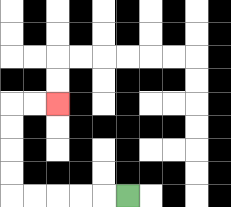{'start': '[5, 8]', 'end': '[2, 4]', 'path_directions': 'L,L,L,L,L,U,U,U,U,R,R', 'path_coordinates': '[[5, 8], [4, 8], [3, 8], [2, 8], [1, 8], [0, 8], [0, 7], [0, 6], [0, 5], [0, 4], [1, 4], [2, 4]]'}